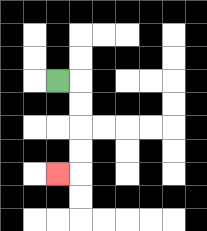{'start': '[2, 3]', 'end': '[2, 7]', 'path_directions': 'R,D,D,D,D,L', 'path_coordinates': '[[2, 3], [3, 3], [3, 4], [3, 5], [3, 6], [3, 7], [2, 7]]'}